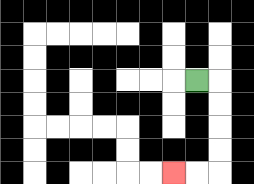{'start': '[8, 3]', 'end': '[7, 7]', 'path_directions': 'R,D,D,D,D,L,L', 'path_coordinates': '[[8, 3], [9, 3], [9, 4], [9, 5], [9, 6], [9, 7], [8, 7], [7, 7]]'}